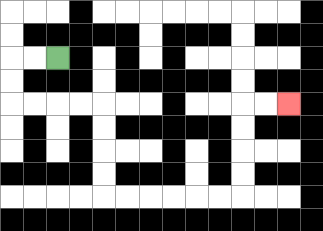{'start': '[2, 2]', 'end': '[12, 4]', 'path_directions': 'L,L,D,D,R,R,R,R,D,D,D,D,R,R,R,R,R,R,U,U,U,U,R,R', 'path_coordinates': '[[2, 2], [1, 2], [0, 2], [0, 3], [0, 4], [1, 4], [2, 4], [3, 4], [4, 4], [4, 5], [4, 6], [4, 7], [4, 8], [5, 8], [6, 8], [7, 8], [8, 8], [9, 8], [10, 8], [10, 7], [10, 6], [10, 5], [10, 4], [11, 4], [12, 4]]'}